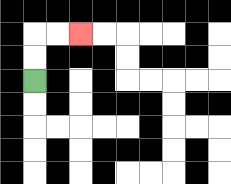{'start': '[1, 3]', 'end': '[3, 1]', 'path_directions': 'U,U,R,R', 'path_coordinates': '[[1, 3], [1, 2], [1, 1], [2, 1], [3, 1]]'}